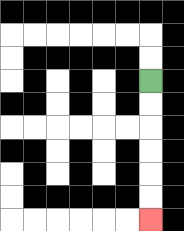{'start': '[6, 3]', 'end': '[6, 9]', 'path_directions': 'D,D,D,D,D,D', 'path_coordinates': '[[6, 3], [6, 4], [6, 5], [6, 6], [6, 7], [6, 8], [6, 9]]'}